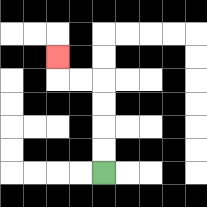{'start': '[4, 7]', 'end': '[2, 2]', 'path_directions': 'U,U,U,U,L,L,U', 'path_coordinates': '[[4, 7], [4, 6], [4, 5], [4, 4], [4, 3], [3, 3], [2, 3], [2, 2]]'}